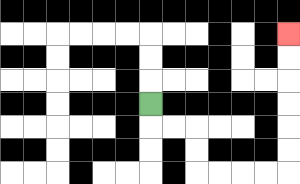{'start': '[6, 4]', 'end': '[12, 1]', 'path_directions': 'D,R,R,D,D,R,R,R,R,U,U,U,U,U,U', 'path_coordinates': '[[6, 4], [6, 5], [7, 5], [8, 5], [8, 6], [8, 7], [9, 7], [10, 7], [11, 7], [12, 7], [12, 6], [12, 5], [12, 4], [12, 3], [12, 2], [12, 1]]'}